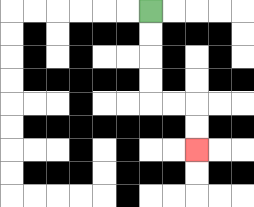{'start': '[6, 0]', 'end': '[8, 6]', 'path_directions': 'D,D,D,D,R,R,D,D', 'path_coordinates': '[[6, 0], [6, 1], [6, 2], [6, 3], [6, 4], [7, 4], [8, 4], [8, 5], [8, 6]]'}